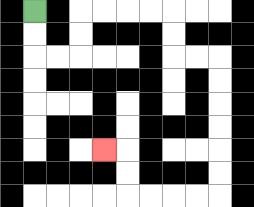{'start': '[1, 0]', 'end': '[4, 6]', 'path_directions': 'D,D,R,R,U,U,R,R,R,R,D,D,R,R,D,D,D,D,D,D,L,L,L,L,U,U,L', 'path_coordinates': '[[1, 0], [1, 1], [1, 2], [2, 2], [3, 2], [3, 1], [3, 0], [4, 0], [5, 0], [6, 0], [7, 0], [7, 1], [7, 2], [8, 2], [9, 2], [9, 3], [9, 4], [9, 5], [9, 6], [9, 7], [9, 8], [8, 8], [7, 8], [6, 8], [5, 8], [5, 7], [5, 6], [4, 6]]'}